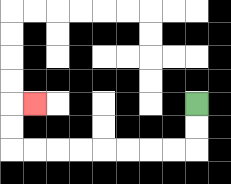{'start': '[8, 4]', 'end': '[1, 4]', 'path_directions': 'D,D,L,L,L,L,L,L,L,L,U,U,R', 'path_coordinates': '[[8, 4], [8, 5], [8, 6], [7, 6], [6, 6], [5, 6], [4, 6], [3, 6], [2, 6], [1, 6], [0, 6], [0, 5], [0, 4], [1, 4]]'}